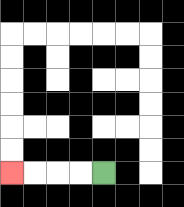{'start': '[4, 7]', 'end': '[0, 7]', 'path_directions': 'L,L,L,L', 'path_coordinates': '[[4, 7], [3, 7], [2, 7], [1, 7], [0, 7]]'}